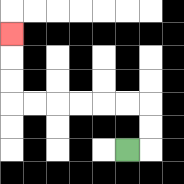{'start': '[5, 6]', 'end': '[0, 1]', 'path_directions': 'R,U,U,L,L,L,L,L,L,U,U,U', 'path_coordinates': '[[5, 6], [6, 6], [6, 5], [6, 4], [5, 4], [4, 4], [3, 4], [2, 4], [1, 4], [0, 4], [0, 3], [0, 2], [0, 1]]'}